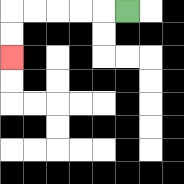{'start': '[5, 0]', 'end': '[0, 2]', 'path_directions': 'L,L,L,L,L,D,D', 'path_coordinates': '[[5, 0], [4, 0], [3, 0], [2, 0], [1, 0], [0, 0], [0, 1], [0, 2]]'}